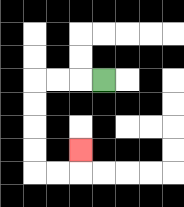{'start': '[4, 3]', 'end': '[3, 6]', 'path_directions': 'L,L,L,D,D,D,D,R,R,U', 'path_coordinates': '[[4, 3], [3, 3], [2, 3], [1, 3], [1, 4], [1, 5], [1, 6], [1, 7], [2, 7], [3, 7], [3, 6]]'}